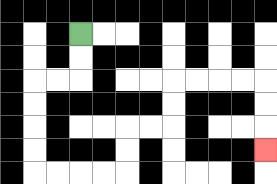{'start': '[3, 1]', 'end': '[11, 6]', 'path_directions': 'D,D,L,L,D,D,D,D,R,R,R,R,U,U,R,R,U,U,R,R,R,R,D,D,D', 'path_coordinates': '[[3, 1], [3, 2], [3, 3], [2, 3], [1, 3], [1, 4], [1, 5], [1, 6], [1, 7], [2, 7], [3, 7], [4, 7], [5, 7], [5, 6], [5, 5], [6, 5], [7, 5], [7, 4], [7, 3], [8, 3], [9, 3], [10, 3], [11, 3], [11, 4], [11, 5], [11, 6]]'}